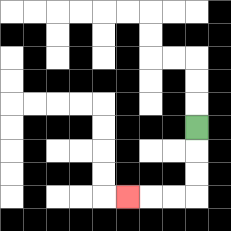{'start': '[8, 5]', 'end': '[5, 8]', 'path_directions': 'D,D,D,L,L,L', 'path_coordinates': '[[8, 5], [8, 6], [8, 7], [8, 8], [7, 8], [6, 8], [5, 8]]'}